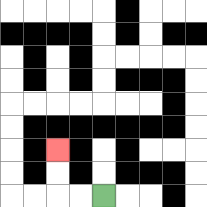{'start': '[4, 8]', 'end': '[2, 6]', 'path_directions': 'L,L,U,U', 'path_coordinates': '[[4, 8], [3, 8], [2, 8], [2, 7], [2, 6]]'}